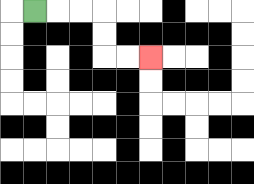{'start': '[1, 0]', 'end': '[6, 2]', 'path_directions': 'R,R,R,D,D,R,R', 'path_coordinates': '[[1, 0], [2, 0], [3, 0], [4, 0], [4, 1], [4, 2], [5, 2], [6, 2]]'}